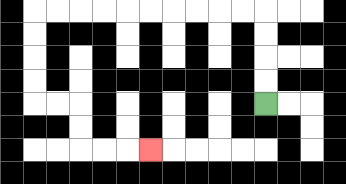{'start': '[11, 4]', 'end': '[6, 6]', 'path_directions': 'U,U,U,U,L,L,L,L,L,L,L,L,L,L,D,D,D,D,R,R,D,D,R,R,R', 'path_coordinates': '[[11, 4], [11, 3], [11, 2], [11, 1], [11, 0], [10, 0], [9, 0], [8, 0], [7, 0], [6, 0], [5, 0], [4, 0], [3, 0], [2, 0], [1, 0], [1, 1], [1, 2], [1, 3], [1, 4], [2, 4], [3, 4], [3, 5], [3, 6], [4, 6], [5, 6], [6, 6]]'}